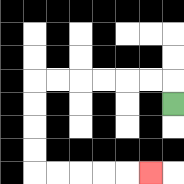{'start': '[7, 4]', 'end': '[6, 7]', 'path_directions': 'U,L,L,L,L,L,L,D,D,D,D,R,R,R,R,R', 'path_coordinates': '[[7, 4], [7, 3], [6, 3], [5, 3], [4, 3], [3, 3], [2, 3], [1, 3], [1, 4], [1, 5], [1, 6], [1, 7], [2, 7], [3, 7], [4, 7], [5, 7], [6, 7]]'}